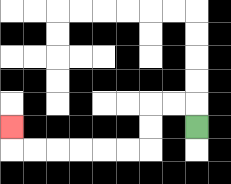{'start': '[8, 5]', 'end': '[0, 5]', 'path_directions': 'U,L,L,D,D,L,L,L,L,L,L,U', 'path_coordinates': '[[8, 5], [8, 4], [7, 4], [6, 4], [6, 5], [6, 6], [5, 6], [4, 6], [3, 6], [2, 6], [1, 6], [0, 6], [0, 5]]'}